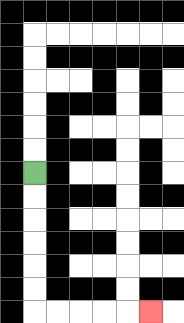{'start': '[1, 7]', 'end': '[6, 13]', 'path_directions': 'D,D,D,D,D,D,R,R,R,R,R', 'path_coordinates': '[[1, 7], [1, 8], [1, 9], [1, 10], [1, 11], [1, 12], [1, 13], [2, 13], [3, 13], [4, 13], [5, 13], [6, 13]]'}